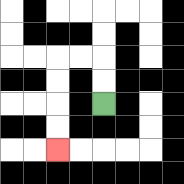{'start': '[4, 4]', 'end': '[2, 6]', 'path_directions': 'U,U,L,L,D,D,D,D', 'path_coordinates': '[[4, 4], [4, 3], [4, 2], [3, 2], [2, 2], [2, 3], [2, 4], [2, 5], [2, 6]]'}